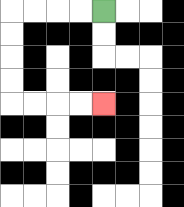{'start': '[4, 0]', 'end': '[4, 4]', 'path_directions': 'L,L,L,L,D,D,D,D,R,R,R,R', 'path_coordinates': '[[4, 0], [3, 0], [2, 0], [1, 0], [0, 0], [0, 1], [0, 2], [0, 3], [0, 4], [1, 4], [2, 4], [3, 4], [4, 4]]'}